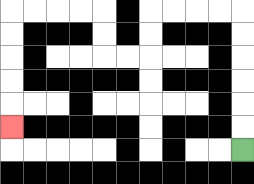{'start': '[10, 6]', 'end': '[0, 5]', 'path_directions': 'U,U,U,U,U,U,L,L,L,L,D,D,L,L,U,U,L,L,L,L,D,D,D,D,D', 'path_coordinates': '[[10, 6], [10, 5], [10, 4], [10, 3], [10, 2], [10, 1], [10, 0], [9, 0], [8, 0], [7, 0], [6, 0], [6, 1], [6, 2], [5, 2], [4, 2], [4, 1], [4, 0], [3, 0], [2, 0], [1, 0], [0, 0], [0, 1], [0, 2], [0, 3], [0, 4], [0, 5]]'}